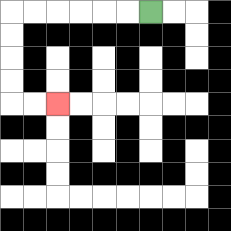{'start': '[6, 0]', 'end': '[2, 4]', 'path_directions': 'L,L,L,L,L,L,D,D,D,D,R,R', 'path_coordinates': '[[6, 0], [5, 0], [4, 0], [3, 0], [2, 0], [1, 0], [0, 0], [0, 1], [0, 2], [0, 3], [0, 4], [1, 4], [2, 4]]'}